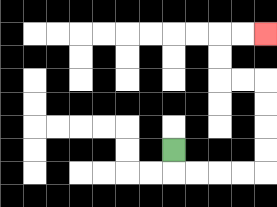{'start': '[7, 6]', 'end': '[11, 1]', 'path_directions': 'D,R,R,R,R,U,U,U,U,L,L,U,U,R,R', 'path_coordinates': '[[7, 6], [7, 7], [8, 7], [9, 7], [10, 7], [11, 7], [11, 6], [11, 5], [11, 4], [11, 3], [10, 3], [9, 3], [9, 2], [9, 1], [10, 1], [11, 1]]'}